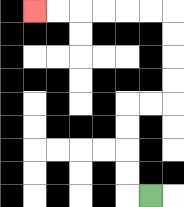{'start': '[6, 8]', 'end': '[1, 0]', 'path_directions': 'L,U,U,U,U,R,R,U,U,U,U,L,L,L,L,L,L', 'path_coordinates': '[[6, 8], [5, 8], [5, 7], [5, 6], [5, 5], [5, 4], [6, 4], [7, 4], [7, 3], [7, 2], [7, 1], [7, 0], [6, 0], [5, 0], [4, 0], [3, 0], [2, 0], [1, 0]]'}